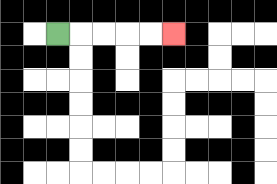{'start': '[2, 1]', 'end': '[7, 1]', 'path_directions': 'R,R,R,R,R', 'path_coordinates': '[[2, 1], [3, 1], [4, 1], [5, 1], [6, 1], [7, 1]]'}